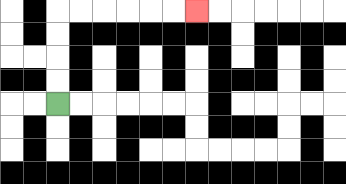{'start': '[2, 4]', 'end': '[8, 0]', 'path_directions': 'U,U,U,U,R,R,R,R,R,R', 'path_coordinates': '[[2, 4], [2, 3], [2, 2], [2, 1], [2, 0], [3, 0], [4, 0], [5, 0], [6, 0], [7, 0], [8, 0]]'}